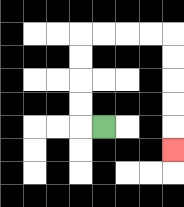{'start': '[4, 5]', 'end': '[7, 6]', 'path_directions': 'L,U,U,U,U,R,R,R,R,D,D,D,D,D', 'path_coordinates': '[[4, 5], [3, 5], [3, 4], [3, 3], [3, 2], [3, 1], [4, 1], [5, 1], [6, 1], [7, 1], [7, 2], [7, 3], [7, 4], [7, 5], [7, 6]]'}